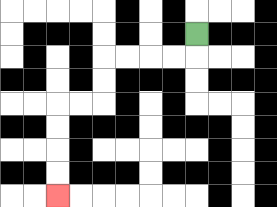{'start': '[8, 1]', 'end': '[2, 8]', 'path_directions': 'D,L,L,L,L,D,D,L,L,D,D,D,D', 'path_coordinates': '[[8, 1], [8, 2], [7, 2], [6, 2], [5, 2], [4, 2], [4, 3], [4, 4], [3, 4], [2, 4], [2, 5], [2, 6], [2, 7], [2, 8]]'}